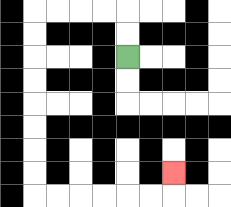{'start': '[5, 2]', 'end': '[7, 7]', 'path_directions': 'U,U,L,L,L,L,D,D,D,D,D,D,D,D,R,R,R,R,R,R,U', 'path_coordinates': '[[5, 2], [5, 1], [5, 0], [4, 0], [3, 0], [2, 0], [1, 0], [1, 1], [1, 2], [1, 3], [1, 4], [1, 5], [1, 6], [1, 7], [1, 8], [2, 8], [3, 8], [4, 8], [5, 8], [6, 8], [7, 8], [7, 7]]'}